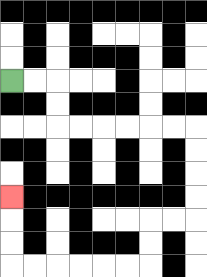{'start': '[0, 3]', 'end': '[0, 8]', 'path_directions': 'R,R,D,D,R,R,R,R,R,R,D,D,D,D,L,L,D,D,L,L,L,L,L,L,U,U,U', 'path_coordinates': '[[0, 3], [1, 3], [2, 3], [2, 4], [2, 5], [3, 5], [4, 5], [5, 5], [6, 5], [7, 5], [8, 5], [8, 6], [8, 7], [8, 8], [8, 9], [7, 9], [6, 9], [6, 10], [6, 11], [5, 11], [4, 11], [3, 11], [2, 11], [1, 11], [0, 11], [0, 10], [0, 9], [0, 8]]'}